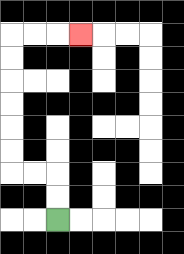{'start': '[2, 9]', 'end': '[3, 1]', 'path_directions': 'U,U,L,L,U,U,U,U,U,U,R,R,R', 'path_coordinates': '[[2, 9], [2, 8], [2, 7], [1, 7], [0, 7], [0, 6], [0, 5], [0, 4], [0, 3], [0, 2], [0, 1], [1, 1], [2, 1], [3, 1]]'}